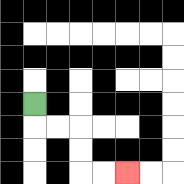{'start': '[1, 4]', 'end': '[5, 7]', 'path_directions': 'D,R,R,D,D,R,R', 'path_coordinates': '[[1, 4], [1, 5], [2, 5], [3, 5], [3, 6], [3, 7], [4, 7], [5, 7]]'}